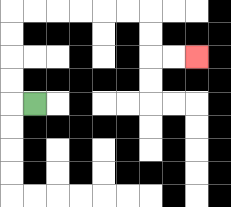{'start': '[1, 4]', 'end': '[8, 2]', 'path_directions': 'L,U,U,U,U,R,R,R,R,R,R,D,D,R,R', 'path_coordinates': '[[1, 4], [0, 4], [0, 3], [0, 2], [0, 1], [0, 0], [1, 0], [2, 0], [3, 0], [4, 0], [5, 0], [6, 0], [6, 1], [6, 2], [7, 2], [8, 2]]'}